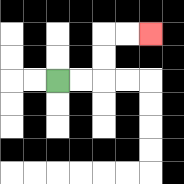{'start': '[2, 3]', 'end': '[6, 1]', 'path_directions': 'R,R,U,U,R,R', 'path_coordinates': '[[2, 3], [3, 3], [4, 3], [4, 2], [4, 1], [5, 1], [6, 1]]'}